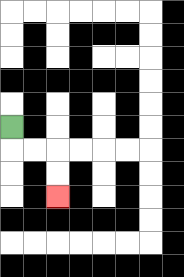{'start': '[0, 5]', 'end': '[2, 8]', 'path_directions': 'D,R,R,D,D', 'path_coordinates': '[[0, 5], [0, 6], [1, 6], [2, 6], [2, 7], [2, 8]]'}